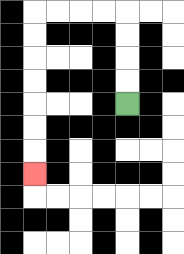{'start': '[5, 4]', 'end': '[1, 7]', 'path_directions': 'U,U,U,U,L,L,L,L,D,D,D,D,D,D,D', 'path_coordinates': '[[5, 4], [5, 3], [5, 2], [5, 1], [5, 0], [4, 0], [3, 0], [2, 0], [1, 0], [1, 1], [1, 2], [1, 3], [1, 4], [1, 5], [1, 6], [1, 7]]'}